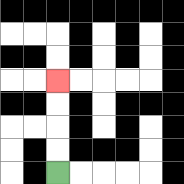{'start': '[2, 7]', 'end': '[2, 3]', 'path_directions': 'U,U,U,U', 'path_coordinates': '[[2, 7], [2, 6], [2, 5], [2, 4], [2, 3]]'}